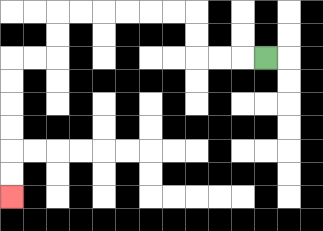{'start': '[11, 2]', 'end': '[0, 8]', 'path_directions': 'L,L,L,U,U,L,L,L,L,L,L,D,D,L,L,D,D,D,D,D,D', 'path_coordinates': '[[11, 2], [10, 2], [9, 2], [8, 2], [8, 1], [8, 0], [7, 0], [6, 0], [5, 0], [4, 0], [3, 0], [2, 0], [2, 1], [2, 2], [1, 2], [0, 2], [0, 3], [0, 4], [0, 5], [0, 6], [0, 7], [0, 8]]'}